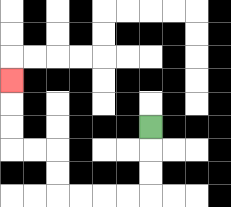{'start': '[6, 5]', 'end': '[0, 3]', 'path_directions': 'D,D,D,L,L,L,L,U,U,L,L,U,U,U', 'path_coordinates': '[[6, 5], [6, 6], [6, 7], [6, 8], [5, 8], [4, 8], [3, 8], [2, 8], [2, 7], [2, 6], [1, 6], [0, 6], [0, 5], [0, 4], [0, 3]]'}